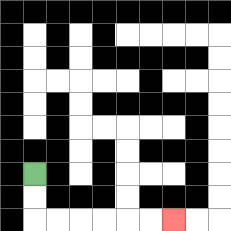{'start': '[1, 7]', 'end': '[7, 9]', 'path_directions': 'D,D,R,R,R,R,R,R', 'path_coordinates': '[[1, 7], [1, 8], [1, 9], [2, 9], [3, 9], [4, 9], [5, 9], [6, 9], [7, 9]]'}